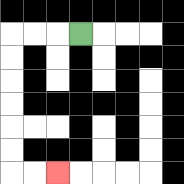{'start': '[3, 1]', 'end': '[2, 7]', 'path_directions': 'L,L,L,D,D,D,D,D,D,R,R', 'path_coordinates': '[[3, 1], [2, 1], [1, 1], [0, 1], [0, 2], [0, 3], [0, 4], [0, 5], [0, 6], [0, 7], [1, 7], [2, 7]]'}